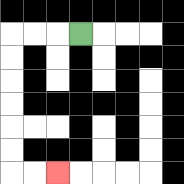{'start': '[3, 1]', 'end': '[2, 7]', 'path_directions': 'L,L,L,D,D,D,D,D,D,R,R', 'path_coordinates': '[[3, 1], [2, 1], [1, 1], [0, 1], [0, 2], [0, 3], [0, 4], [0, 5], [0, 6], [0, 7], [1, 7], [2, 7]]'}